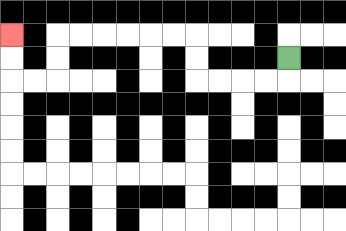{'start': '[12, 2]', 'end': '[0, 1]', 'path_directions': 'D,L,L,L,L,U,U,L,L,L,L,L,L,D,D,L,L,U,U', 'path_coordinates': '[[12, 2], [12, 3], [11, 3], [10, 3], [9, 3], [8, 3], [8, 2], [8, 1], [7, 1], [6, 1], [5, 1], [4, 1], [3, 1], [2, 1], [2, 2], [2, 3], [1, 3], [0, 3], [0, 2], [0, 1]]'}